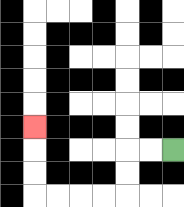{'start': '[7, 6]', 'end': '[1, 5]', 'path_directions': 'L,L,D,D,L,L,L,L,U,U,U', 'path_coordinates': '[[7, 6], [6, 6], [5, 6], [5, 7], [5, 8], [4, 8], [3, 8], [2, 8], [1, 8], [1, 7], [1, 6], [1, 5]]'}